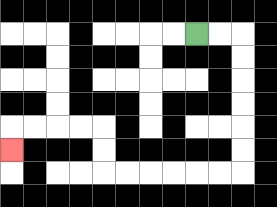{'start': '[8, 1]', 'end': '[0, 6]', 'path_directions': 'R,R,D,D,D,D,D,D,L,L,L,L,L,L,U,U,L,L,L,L,D', 'path_coordinates': '[[8, 1], [9, 1], [10, 1], [10, 2], [10, 3], [10, 4], [10, 5], [10, 6], [10, 7], [9, 7], [8, 7], [7, 7], [6, 7], [5, 7], [4, 7], [4, 6], [4, 5], [3, 5], [2, 5], [1, 5], [0, 5], [0, 6]]'}